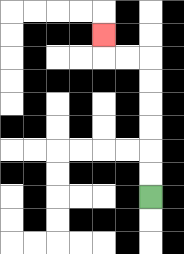{'start': '[6, 8]', 'end': '[4, 1]', 'path_directions': 'U,U,U,U,U,U,L,L,U', 'path_coordinates': '[[6, 8], [6, 7], [6, 6], [6, 5], [6, 4], [6, 3], [6, 2], [5, 2], [4, 2], [4, 1]]'}